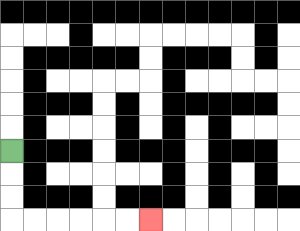{'start': '[0, 6]', 'end': '[6, 9]', 'path_directions': 'D,D,D,R,R,R,R,R,R', 'path_coordinates': '[[0, 6], [0, 7], [0, 8], [0, 9], [1, 9], [2, 9], [3, 9], [4, 9], [5, 9], [6, 9]]'}